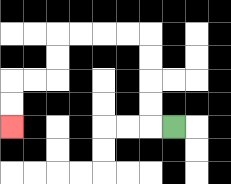{'start': '[7, 5]', 'end': '[0, 5]', 'path_directions': 'L,U,U,U,U,L,L,L,L,D,D,L,L,D,D', 'path_coordinates': '[[7, 5], [6, 5], [6, 4], [6, 3], [6, 2], [6, 1], [5, 1], [4, 1], [3, 1], [2, 1], [2, 2], [2, 3], [1, 3], [0, 3], [0, 4], [0, 5]]'}